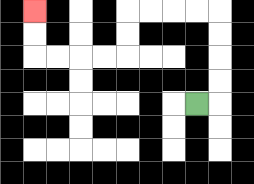{'start': '[8, 4]', 'end': '[1, 0]', 'path_directions': 'R,U,U,U,U,L,L,L,L,D,D,L,L,L,L,U,U', 'path_coordinates': '[[8, 4], [9, 4], [9, 3], [9, 2], [9, 1], [9, 0], [8, 0], [7, 0], [6, 0], [5, 0], [5, 1], [5, 2], [4, 2], [3, 2], [2, 2], [1, 2], [1, 1], [1, 0]]'}